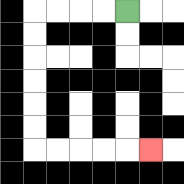{'start': '[5, 0]', 'end': '[6, 6]', 'path_directions': 'L,L,L,L,D,D,D,D,D,D,R,R,R,R,R', 'path_coordinates': '[[5, 0], [4, 0], [3, 0], [2, 0], [1, 0], [1, 1], [1, 2], [1, 3], [1, 4], [1, 5], [1, 6], [2, 6], [3, 6], [4, 6], [5, 6], [6, 6]]'}